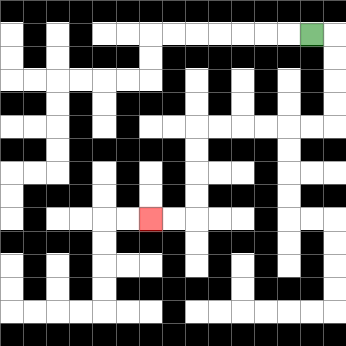{'start': '[13, 1]', 'end': '[6, 9]', 'path_directions': 'R,D,D,D,D,L,L,L,L,L,L,D,D,D,D,L,L', 'path_coordinates': '[[13, 1], [14, 1], [14, 2], [14, 3], [14, 4], [14, 5], [13, 5], [12, 5], [11, 5], [10, 5], [9, 5], [8, 5], [8, 6], [8, 7], [8, 8], [8, 9], [7, 9], [6, 9]]'}